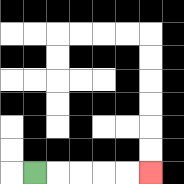{'start': '[1, 7]', 'end': '[6, 7]', 'path_directions': 'R,R,R,R,R', 'path_coordinates': '[[1, 7], [2, 7], [3, 7], [4, 7], [5, 7], [6, 7]]'}